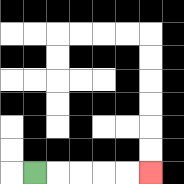{'start': '[1, 7]', 'end': '[6, 7]', 'path_directions': 'R,R,R,R,R', 'path_coordinates': '[[1, 7], [2, 7], [3, 7], [4, 7], [5, 7], [6, 7]]'}